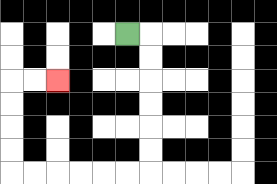{'start': '[5, 1]', 'end': '[2, 3]', 'path_directions': 'R,D,D,D,D,D,D,L,L,L,L,L,L,U,U,U,U,R,R', 'path_coordinates': '[[5, 1], [6, 1], [6, 2], [6, 3], [6, 4], [6, 5], [6, 6], [6, 7], [5, 7], [4, 7], [3, 7], [2, 7], [1, 7], [0, 7], [0, 6], [0, 5], [0, 4], [0, 3], [1, 3], [2, 3]]'}